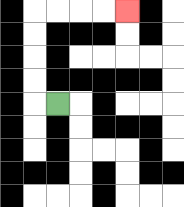{'start': '[2, 4]', 'end': '[5, 0]', 'path_directions': 'L,U,U,U,U,R,R,R,R', 'path_coordinates': '[[2, 4], [1, 4], [1, 3], [1, 2], [1, 1], [1, 0], [2, 0], [3, 0], [4, 0], [5, 0]]'}